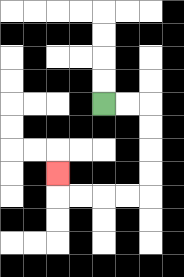{'start': '[4, 4]', 'end': '[2, 7]', 'path_directions': 'R,R,D,D,D,D,L,L,L,L,U', 'path_coordinates': '[[4, 4], [5, 4], [6, 4], [6, 5], [6, 6], [6, 7], [6, 8], [5, 8], [4, 8], [3, 8], [2, 8], [2, 7]]'}